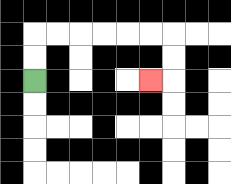{'start': '[1, 3]', 'end': '[6, 3]', 'path_directions': 'U,U,R,R,R,R,R,R,D,D,L', 'path_coordinates': '[[1, 3], [1, 2], [1, 1], [2, 1], [3, 1], [4, 1], [5, 1], [6, 1], [7, 1], [7, 2], [7, 3], [6, 3]]'}